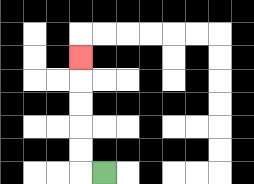{'start': '[4, 7]', 'end': '[3, 2]', 'path_directions': 'L,U,U,U,U,U', 'path_coordinates': '[[4, 7], [3, 7], [3, 6], [3, 5], [3, 4], [3, 3], [3, 2]]'}